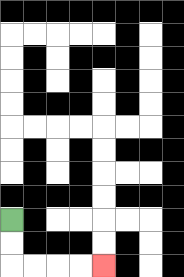{'start': '[0, 9]', 'end': '[4, 11]', 'path_directions': 'D,D,R,R,R,R', 'path_coordinates': '[[0, 9], [0, 10], [0, 11], [1, 11], [2, 11], [3, 11], [4, 11]]'}